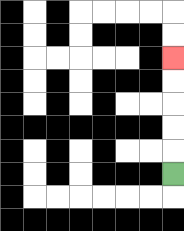{'start': '[7, 7]', 'end': '[7, 2]', 'path_directions': 'U,U,U,U,U', 'path_coordinates': '[[7, 7], [7, 6], [7, 5], [7, 4], [7, 3], [7, 2]]'}